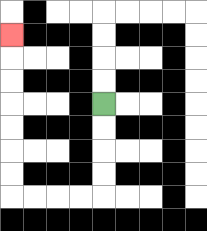{'start': '[4, 4]', 'end': '[0, 1]', 'path_directions': 'D,D,D,D,L,L,L,L,U,U,U,U,U,U,U', 'path_coordinates': '[[4, 4], [4, 5], [4, 6], [4, 7], [4, 8], [3, 8], [2, 8], [1, 8], [0, 8], [0, 7], [0, 6], [0, 5], [0, 4], [0, 3], [0, 2], [0, 1]]'}